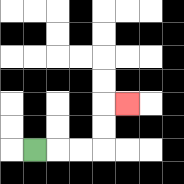{'start': '[1, 6]', 'end': '[5, 4]', 'path_directions': 'R,R,R,U,U,R', 'path_coordinates': '[[1, 6], [2, 6], [3, 6], [4, 6], [4, 5], [4, 4], [5, 4]]'}